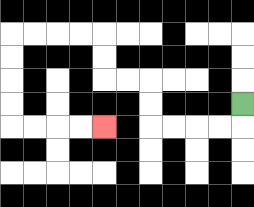{'start': '[10, 4]', 'end': '[4, 5]', 'path_directions': 'D,L,L,L,L,U,U,L,L,U,U,L,L,L,L,D,D,D,D,R,R,R,R', 'path_coordinates': '[[10, 4], [10, 5], [9, 5], [8, 5], [7, 5], [6, 5], [6, 4], [6, 3], [5, 3], [4, 3], [4, 2], [4, 1], [3, 1], [2, 1], [1, 1], [0, 1], [0, 2], [0, 3], [0, 4], [0, 5], [1, 5], [2, 5], [3, 5], [4, 5]]'}